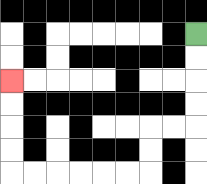{'start': '[8, 1]', 'end': '[0, 3]', 'path_directions': 'D,D,D,D,L,L,D,D,L,L,L,L,L,L,U,U,U,U', 'path_coordinates': '[[8, 1], [8, 2], [8, 3], [8, 4], [8, 5], [7, 5], [6, 5], [6, 6], [6, 7], [5, 7], [4, 7], [3, 7], [2, 7], [1, 7], [0, 7], [0, 6], [0, 5], [0, 4], [0, 3]]'}